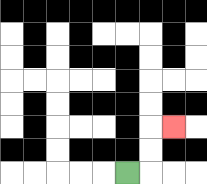{'start': '[5, 7]', 'end': '[7, 5]', 'path_directions': 'R,U,U,R', 'path_coordinates': '[[5, 7], [6, 7], [6, 6], [6, 5], [7, 5]]'}